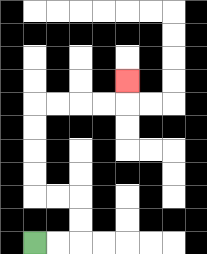{'start': '[1, 10]', 'end': '[5, 3]', 'path_directions': 'R,R,U,U,L,L,U,U,U,U,R,R,R,R,U', 'path_coordinates': '[[1, 10], [2, 10], [3, 10], [3, 9], [3, 8], [2, 8], [1, 8], [1, 7], [1, 6], [1, 5], [1, 4], [2, 4], [3, 4], [4, 4], [5, 4], [5, 3]]'}